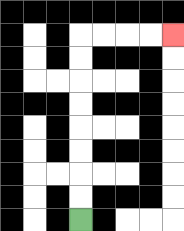{'start': '[3, 9]', 'end': '[7, 1]', 'path_directions': 'U,U,U,U,U,U,U,U,R,R,R,R', 'path_coordinates': '[[3, 9], [3, 8], [3, 7], [3, 6], [3, 5], [3, 4], [3, 3], [3, 2], [3, 1], [4, 1], [5, 1], [6, 1], [7, 1]]'}